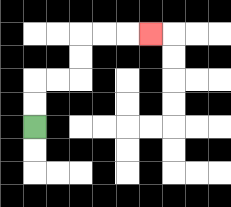{'start': '[1, 5]', 'end': '[6, 1]', 'path_directions': 'U,U,R,R,U,U,R,R,R', 'path_coordinates': '[[1, 5], [1, 4], [1, 3], [2, 3], [3, 3], [3, 2], [3, 1], [4, 1], [5, 1], [6, 1]]'}